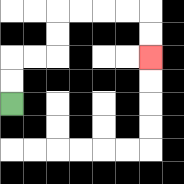{'start': '[0, 4]', 'end': '[6, 2]', 'path_directions': 'U,U,R,R,U,U,R,R,R,R,D,D', 'path_coordinates': '[[0, 4], [0, 3], [0, 2], [1, 2], [2, 2], [2, 1], [2, 0], [3, 0], [4, 0], [5, 0], [6, 0], [6, 1], [6, 2]]'}